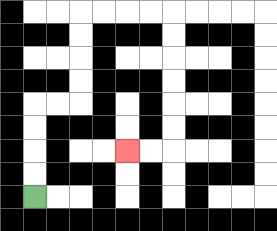{'start': '[1, 8]', 'end': '[5, 6]', 'path_directions': 'U,U,U,U,R,R,U,U,U,U,R,R,R,R,D,D,D,D,D,D,L,L', 'path_coordinates': '[[1, 8], [1, 7], [1, 6], [1, 5], [1, 4], [2, 4], [3, 4], [3, 3], [3, 2], [3, 1], [3, 0], [4, 0], [5, 0], [6, 0], [7, 0], [7, 1], [7, 2], [7, 3], [7, 4], [7, 5], [7, 6], [6, 6], [5, 6]]'}